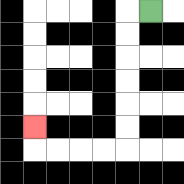{'start': '[6, 0]', 'end': '[1, 5]', 'path_directions': 'L,D,D,D,D,D,D,L,L,L,L,U', 'path_coordinates': '[[6, 0], [5, 0], [5, 1], [5, 2], [5, 3], [5, 4], [5, 5], [5, 6], [4, 6], [3, 6], [2, 6], [1, 6], [1, 5]]'}